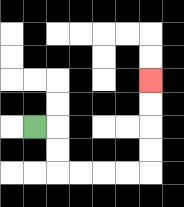{'start': '[1, 5]', 'end': '[6, 3]', 'path_directions': 'R,D,D,R,R,R,R,U,U,U,U', 'path_coordinates': '[[1, 5], [2, 5], [2, 6], [2, 7], [3, 7], [4, 7], [5, 7], [6, 7], [6, 6], [6, 5], [6, 4], [6, 3]]'}